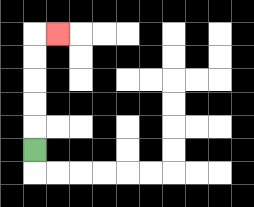{'start': '[1, 6]', 'end': '[2, 1]', 'path_directions': 'U,U,U,U,U,R', 'path_coordinates': '[[1, 6], [1, 5], [1, 4], [1, 3], [1, 2], [1, 1], [2, 1]]'}